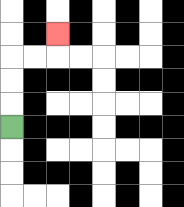{'start': '[0, 5]', 'end': '[2, 1]', 'path_directions': 'U,U,U,R,R,U', 'path_coordinates': '[[0, 5], [0, 4], [0, 3], [0, 2], [1, 2], [2, 2], [2, 1]]'}